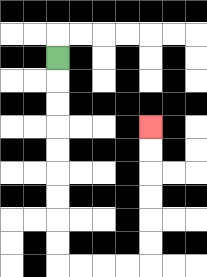{'start': '[2, 2]', 'end': '[6, 5]', 'path_directions': 'D,D,D,D,D,D,D,D,D,R,R,R,R,U,U,U,U,U,U', 'path_coordinates': '[[2, 2], [2, 3], [2, 4], [2, 5], [2, 6], [2, 7], [2, 8], [2, 9], [2, 10], [2, 11], [3, 11], [4, 11], [5, 11], [6, 11], [6, 10], [6, 9], [6, 8], [6, 7], [6, 6], [6, 5]]'}